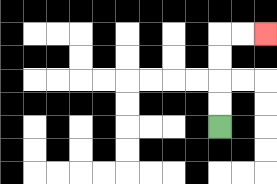{'start': '[9, 5]', 'end': '[11, 1]', 'path_directions': 'U,U,U,U,R,R', 'path_coordinates': '[[9, 5], [9, 4], [9, 3], [9, 2], [9, 1], [10, 1], [11, 1]]'}